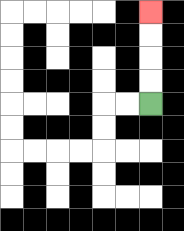{'start': '[6, 4]', 'end': '[6, 0]', 'path_directions': 'U,U,U,U', 'path_coordinates': '[[6, 4], [6, 3], [6, 2], [6, 1], [6, 0]]'}